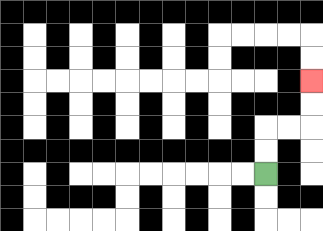{'start': '[11, 7]', 'end': '[13, 3]', 'path_directions': 'U,U,R,R,U,U', 'path_coordinates': '[[11, 7], [11, 6], [11, 5], [12, 5], [13, 5], [13, 4], [13, 3]]'}